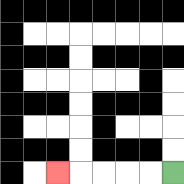{'start': '[7, 7]', 'end': '[2, 7]', 'path_directions': 'L,L,L,L,L', 'path_coordinates': '[[7, 7], [6, 7], [5, 7], [4, 7], [3, 7], [2, 7]]'}